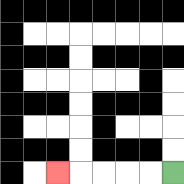{'start': '[7, 7]', 'end': '[2, 7]', 'path_directions': 'L,L,L,L,L', 'path_coordinates': '[[7, 7], [6, 7], [5, 7], [4, 7], [3, 7], [2, 7]]'}